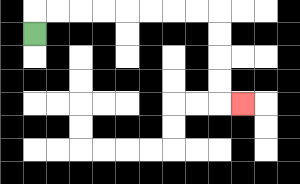{'start': '[1, 1]', 'end': '[10, 4]', 'path_directions': 'U,R,R,R,R,R,R,R,R,D,D,D,D,R', 'path_coordinates': '[[1, 1], [1, 0], [2, 0], [3, 0], [4, 0], [5, 0], [6, 0], [7, 0], [8, 0], [9, 0], [9, 1], [9, 2], [9, 3], [9, 4], [10, 4]]'}